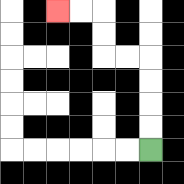{'start': '[6, 6]', 'end': '[2, 0]', 'path_directions': 'U,U,U,U,L,L,U,U,L,L', 'path_coordinates': '[[6, 6], [6, 5], [6, 4], [6, 3], [6, 2], [5, 2], [4, 2], [4, 1], [4, 0], [3, 0], [2, 0]]'}